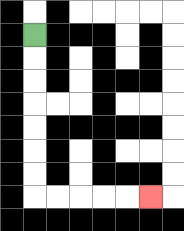{'start': '[1, 1]', 'end': '[6, 8]', 'path_directions': 'D,D,D,D,D,D,D,R,R,R,R,R', 'path_coordinates': '[[1, 1], [1, 2], [1, 3], [1, 4], [1, 5], [1, 6], [1, 7], [1, 8], [2, 8], [3, 8], [4, 8], [5, 8], [6, 8]]'}